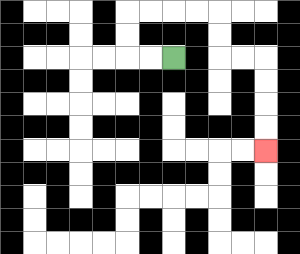{'start': '[7, 2]', 'end': '[11, 6]', 'path_directions': 'L,L,U,U,R,R,R,R,D,D,R,R,D,D,D,D', 'path_coordinates': '[[7, 2], [6, 2], [5, 2], [5, 1], [5, 0], [6, 0], [7, 0], [8, 0], [9, 0], [9, 1], [9, 2], [10, 2], [11, 2], [11, 3], [11, 4], [11, 5], [11, 6]]'}